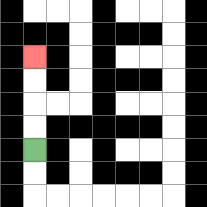{'start': '[1, 6]', 'end': '[1, 2]', 'path_directions': 'U,U,U,U', 'path_coordinates': '[[1, 6], [1, 5], [1, 4], [1, 3], [1, 2]]'}